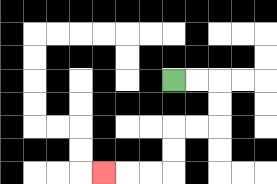{'start': '[7, 3]', 'end': '[4, 7]', 'path_directions': 'R,R,D,D,L,L,D,D,L,L,L', 'path_coordinates': '[[7, 3], [8, 3], [9, 3], [9, 4], [9, 5], [8, 5], [7, 5], [7, 6], [7, 7], [6, 7], [5, 7], [4, 7]]'}